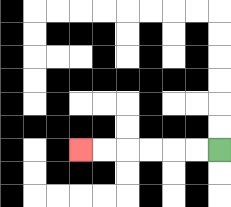{'start': '[9, 6]', 'end': '[3, 6]', 'path_directions': 'L,L,L,L,L,L', 'path_coordinates': '[[9, 6], [8, 6], [7, 6], [6, 6], [5, 6], [4, 6], [3, 6]]'}